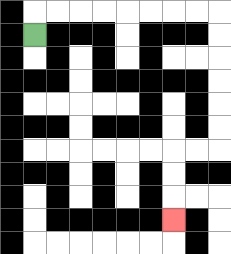{'start': '[1, 1]', 'end': '[7, 9]', 'path_directions': 'U,R,R,R,R,R,R,R,R,D,D,D,D,D,D,L,L,D,D,D', 'path_coordinates': '[[1, 1], [1, 0], [2, 0], [3, 0], [4, 0], [5, 0], [6, 0], [7, 0], [8, 0], [9, 0], [9, 1], [9, 2], [9, 3], [9, 4], [9, 5], [9, 6], [8, 6], [7, 6], [7, 7], [7, 8], [7, 9]]'}